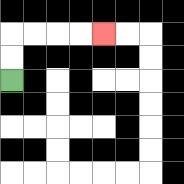{'start': '[0, 3]', 'end': '[4, 1]', 'path_directions': 'U,U,R,R,R,R', 'path_coordinates': '[[0, 3], [0, 2], [0, 1], [1, 1], [2, 1], [3, 1], [4, 1]]'}